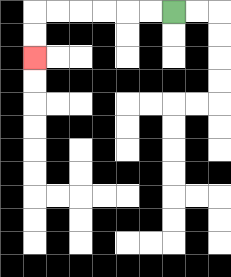{'start': '[7, 0]', 'end': '[1, 2]', 'path_directions': 'L,L,L,L,L,L,D,D', 'path_coordinates': '[[7, 0], [6, 0], [5, 0], [4, 0], [3, 0], [2, 0], [1, 0], [1, 1], [1, 2]]'}